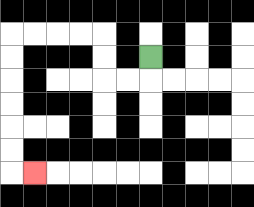{'start': '[6, 2]', 'end': '[1, 7]', 'path_directions': 'D,L,L,U,U,L,L,L,L,D,D,D,D,D,D,R', 'path_coordinates': '[[6, 2], [6, 3], [5, 3], [4, 3], [4, 2], [4, 1], [3, 1], [2, 1], [1, 1], [0, 1], [0, 2], [0, 3], [0, 4], [0, 5], [0, 6], [0, 7], [1, 7]]'}